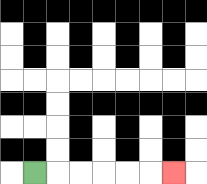{'start': '[1, 7]', 'end': '[7, 7]', 'path_directions': 'R,R,R,R,R,R', 'path_coordinates': '[[1, 7], [2, 7], [3, 7], [4, 7], [5, 7], [6, 7], [7, 7]]'}